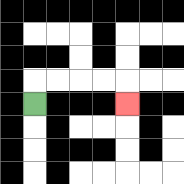{'start': '[1, 4]', 'end': '[5, 4]', 'path_directions': 'U,R,R,R,R,D', 'path_coordinates': '[[1, 4], [1, 3], [2, 3], [3, 3], [4, 3], [5, 3], [5, 4]]'}